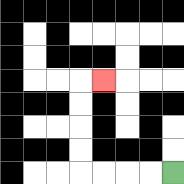{'start': '[7, 7]', 'end': '[4, 3]', 'path_directions': 'L,L,L,L,U,U,U,U,R', 'path_coordinates': '[[7, 7], [6, 7], [5, 7], [4, 7], [3, 7], [3, 6], [3, 5], [3, 4], [3, 3], [4, 3]]'}